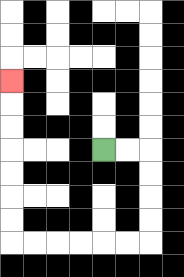{'start': '[4, 6]', 'end': '[0, 3]', 'path_directions': 'R,R,D,D,D,D,L,L,L,L,L,L,U,U,U,U,U,U,U', 'path_coordinates': '[[4, 6], [5, 6], [6, 6], [6, 7], [6, 8], [6, 9], [6, 10], [5, 10], [4, 10], [3, 10], [2, 10], [1, 10], [0, 10], [0, 9], [0, 8], [0, 7], [0, 6], [0, 5], [0, 4], [0, 3]]'}